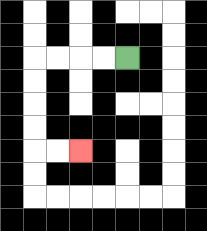{'start': '[5, 2]', 'end': '[3, 6]', 'path_directions': 'L,L,L,L,D,D,D,D,R,R', 'path_coordinates': '[[5, 2], [4, 2], [3, 2], [2, 2], [1, 2], [1, 3], [1, 4], [1, 5], [1, 6], [2, 6], [3, 6]]'}